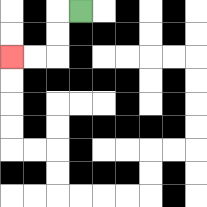{'start': '[3, 0]', 'end': '[0, 2]', 'path_directions': 'L,D,D,L,L', 'path_coordinates': '[[3, 0], [2, 0], [2, 1], [2, 2], [1, 2], [0, 2]]'}